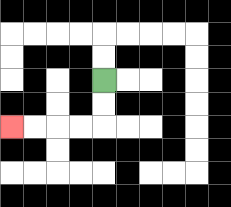{'start': '[4, 3]', 'end': '[0, 5]', 'path_directions': 'D,D,L,L,L,L', 'path_coordinates': '[[4, 3], [4, 4], [4, 5], [3, 5], [2, 5], [1, 5], [0, 5]]'}